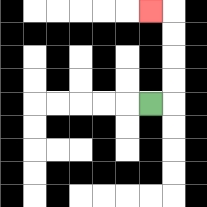{'start': '[6, 4]', 'end': '[6, 0]', 'path_directions': 'R,U,U,U,U,L', 'path_coordinates': '[[6, 4], [7, 4], [7, 3], [7, 2], [7, 1], [7, 0], [6, 0]]'}